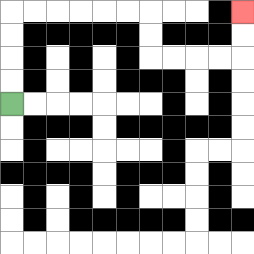{'start': '[0, 4]', 'end': '[10, 0]', 'path_directions': 'U,U,U,U,R,R,R,R,R,R,D,D,R,R,R,R,U,U', 'path_coordinates': '[[0, 4], [0, 3], [0, 2], [0, 1], [0, 0], [1, 0], [2, 0], [3, 0], [4, 0], [5, 0], [6, 0], [6, 1], [6, 2], [7, 2], [8, 2], [9, 2], [10, 2], [10, 1], [10, 0]]'}